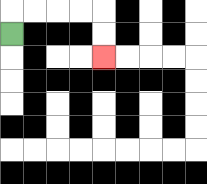{'start': '[0, 1]', 'end': '[4, 2]', 'path_directions': 'U,R,R,R,R,D,D', 'path_coordinates': '[[0, 1], [0, 0], [1, 0], [2, 0], [3, 0], [4, 0], [4, 1], [4, 2]]'}